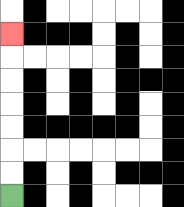{'start': '[0, 8]', 'end': '[0, 1]', 'path_directions': 'U,U,U,U,U,U,U', 'path_coordinates': '[[0, 8], [0, 7], [0, 6], [0, 5], [0, 4], [0, 3], [0, 2], [0, 1]]'}